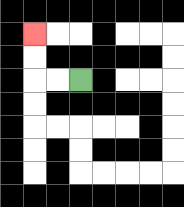{'start': '[3, 3]', 'end': '[1, 1]', 'path_directions': 'L,L,U,U', 'path_coordinates': '[[3, 3], [2, 3], [1, 3], [1, 2], [1, 1]]'}